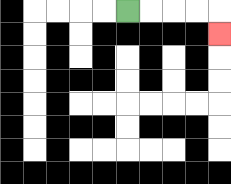{'start': '[5, 0]', 'end': '[9, 1]', 'path_directions': 'R,R,R,R,D', 'path_coordinates': '[[5, 0], [6, 0], [7, 0], [8, 0], [9, 0], [9, 1]]'}